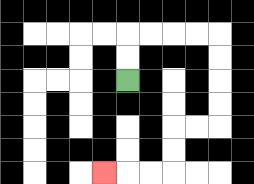{'start': '[5, 3]', 'end': '[4, 7]', 'path_directions': 'U,U,R,R,R,R,D,D,D,D,L,L,D,D,L,L,L', 'path_coordinates': '[[5, 3], [5, 2], [5, 1], [6, 1], [7, 1], [8, 1], [9, 1], [9, 2], [9, 3], [9, 4], [9, 5], [8, 5], [7, 5], [7, 6], [7, 7], [6, 7], [5, 7], [4, 7]]'}